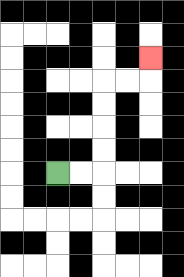{'start': '[2, 7]', 'end': '[6, 2]', 'path_directions': 'R,R,U,U,U,U,R,R,U', 'path_coordinates': '[[2, 7], [3, 7], [4, 7], [4, 6], [4, 5], [4, 4], [4, 3], [5, 3], [6, 3], [6, 2]]'}